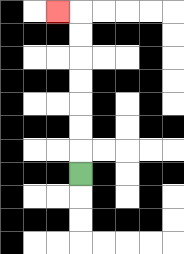{'start': '[3, 7]', 'end': '[2, 0]', 'path_directions': 'U,U,U,U,U,U,U,L', 'path_coordinates': '[[3, 7], [3, 6], [3, 5], [3, 4], [3, 3], [3, 2], [3, 1], [3, 0], [2, 0]]'}